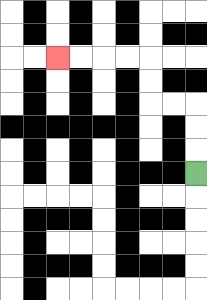{'start': '[8, 7]', 'end': '[2, 2]', 'path_directions': 'U,U,U,L,L,U,U,L,L,L,L', 'path_coordinates': '[[8, 7], [8, 6], [8, 5], [8, 4], [7, 4], [6, 4], [6, 3], [6, 2], [5, 2], [4, 2], [3, 2], [2, 2]]'}